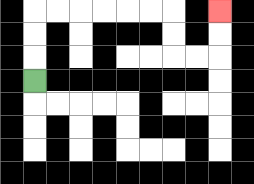{'start': '[1, 3]', 'end': '[9, 0]', 'path_directions': 'U,U,U,R,R,R,R,R,R,D,D,R,R,U,U', 'path_coordinates': '[[1, 3], [1, 2], [1, 1], [1, 0], [2, 0], [3, 0], [4, 0], [5, 0], [6, 0], [7, 0], [7, 1], [7, 2], [8, 2], [9, 2], [9, 1], [9, 0]]'}